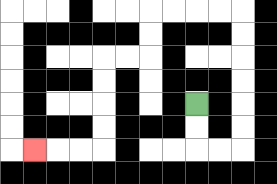{'start': '[8, 4]', 'end': '[1, 6]', 'path_directions': 'D,D,R,R,U,U,U,U,U,U,L,L,L,L,D,D,L,L,D,D,D,D,L,L,L', 'path_coordinates': '[[8, 4], [8, 5], [8, 6], [9, 6], [10, 6], [10, 5], [10, 4], [10, 3], [10, 2], [10, 1], [10, 0], [9, 0], [8, 0], [7, 0], [6, 0], [6, 1], [6, 2], [5, 2], [4, 2], [4, 3], [4, 4], [4, 5], [4, 6], [3, 6], [2, 6], [1, 6]]'}